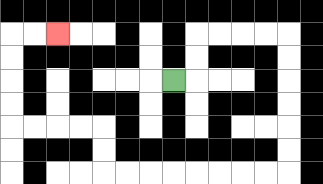{'start': '[7, 3]', 'end': '[2, 1]', 'path_directions': 'R,U,U,R,R,R,R,D,D,D,D,D,D,L,L,L,L,L,L,L,L,U,U,L,L,L,L,U,U,U,U,R,R', 'path_coordinates': '[[7, 3], [8, 3], [8, 2], [8, 1], [9, 1], [10, 1], [11, 1], [12, 1], [12, 2], [12, 3], [12, 4], [12, 5], [12, 6], [12, 7], [11, 7], [10, 7], [9, 7], [8, 7], [7, 7], [6, 7], [5, 7], [4, 7], [4, 6], [4, 5], [3, 5], [2, 5], [1, 5], [0, 5], [0, 4], [0, 3], [0, 2], [0, 1], [1, 1], [2, 1]]'}